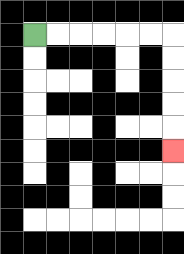{'start': '[1, 1]', 'end': '[7, 6]', 'path_directions': 'R,R,R,R,R,R,D,D,D,D,D', 'path_coordinates': '[[1, 1], [2, 1], [3, 1], [4, 1], [5, 1], [6, 1], [7, 1], [7, 2], [7, 3], [7, 4], [7, 5], [7, 6]]'}